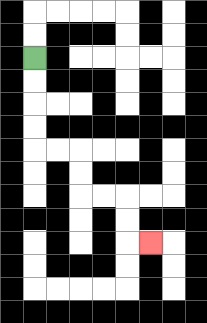{'start': '[1, 2]', 'end': '[6, 10]', 'path_directions': 'D,D,D,D,R,R,D,D,R,R,D,D,R', 'path_coordinates': '[[1, 2], [1, 3], [1, 4], [1, 5], [1, 6], [2, 6], [3, 6], [3, 7], [3, 8], [4, 8], [5, 8], [5, 9], [5, 10], [6, 10]]'}